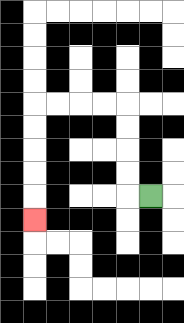{'start': '[6, 8]', 'end': '[1, 9]', 'path_directions': 'L,U,U,U,U,L,L,L,L,D,D,D,D,D', 'path_coordinates': '[[6, 8], [5, 8], [5, 7], [5, 6], [5, 5], [5, 4], [4, 4], [3, 4], [2, 4], [1, 4], [1, 5], [1, 6], [1, 7], [1, 8], [1, 9]]'}